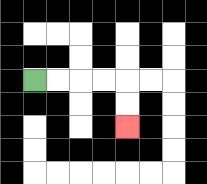{'start': '[1, 3]', 'end': '[5, 5]', 'path_directions': 'R,R,R,R,D,D', 'path_coordinates': '[[1, 3], [2, 3], [3, 3], [4, 3], [5, 3], [5, 4], [5, 5]]'}